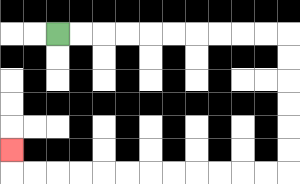{'start': '[2, 1]', 'end': '[0, 6]', 'path_directions': 'R,R,R,R,R,R,R,R,R,R,D,D,D,D,D,D,L,L,L,L,L,L,L,L,L,L,L,L,U', 'path_coordinates': '[[2, 1], [3, 1], [4, 1], [5, 1], [6, 1], [7, 1], [8, 1], [9, 1], [10, 1], [11, 1], [12, 1], [12, 2], [12, 3], [12, 4], [12, 5], [12, 6], [12, 7], [11, 7], [10, 7], [9, 7], [8, 7], [7, 7], [6, 7], [5, 7], [4, 7], [3, 7], [2, 7], [1, 7], [0, 7], [0, 6]]'}